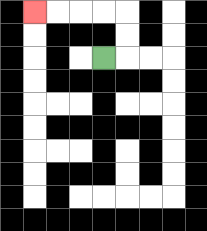{'start': '[4, 2]', 'end': '[1, 0]', 'path_directions': 'R,U,U,L,L,L,L', 'path_coordinates': '[[4, 2], [5, 2], [5, 1], [5, 0], [4, 0], [3, 0], [2, 0], [1, 0]]'}